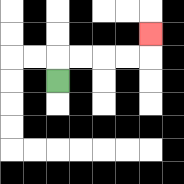{'start': '[2, 3]', 'end': '[6, 1]', 'path_directions': 'U,R,R,R,R,U', 'path_coordinates': '[[2, 3], [2, 2], [3, 2], [4, 2], [5, 2], [6, 2], [6, 1]]'}